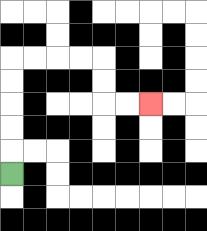{'start': '[0, 7]', 'end': '[6, 4]', 'path_directions': 'U,U,U,U,U,R,R,R,R,D,D,R,R', 'path_coordinates': '[[0, 7], [0, 6], [0, 5], [0, 4], [0, 3], [0, 2], [1, 2], [2, 2], [3, 2], [4, 2], [4, 3], [4, 4], [5, 4], [6, 4]]'}